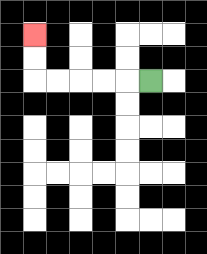{'start': '[6, 3]', 'end': '[1, 1]', 'path_directions': 'L,L,L,L,L,U,U', 'path_coordinates': '[[6, 3], [5, 3], [4, 3], [3, 3], [2, 3], [1, 3], [1, 2], [1, 1]]'}